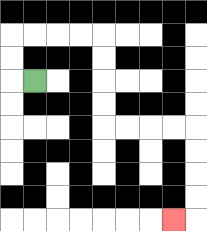{'start': '[1, 3]', 'end': '[7, 9]', 'path_directions': 'L,U,U,R,R,R,R,D,D,D,D,R,R,R,R,D,D,D,D,L', 'path_coordinates': '[[1, 3], [0, 3], [0, 2], [0, 1], [1, 1], [2, 1], [3, 1], [4, 1], [4, 2], [4, 3], [4, 4], [4, 5], [5, 5], [6, 5], [7, 5], [8, 5], [8, 6], [8, 7], [8, 8], [8, 9], [7, 9]]'}